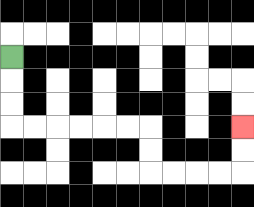{'start': '[0, 2]', 'end': '[10, 5]', 'path_directions': 'D,D,D,R,R,R,R,R,R,D,D,R,R,R,R,U,U', 'path_coordinates': '[[0, 2], [0, 3], [0, 4], [0, 5], [1, 5], [2, 5], [3, 5], [4, 5], [5, 5], [6, 5], [6, 6], [6, 7], [7, 7], [8, 7], [9, 7], [10, 7], [10, 6], [10, 5]]'}